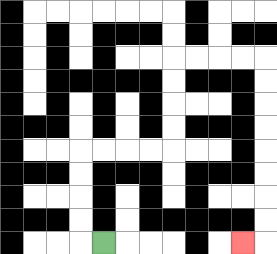{'start': '[4, 10]', 'end': '[10, 10]', 'path_directions': 'L,U,U,U,U,R,R,R,R,U,U,U,U,R,R,R,R,D,D,D,D,D,D,D,D,L', 'path_coordinates': '[[4, 10], [3, 10], [3, 9], [3, 8], [3, 7], [3, 6], [4, 6], [5, 6], [6, 6], [7, 6], [7, 5], [7, 4], [7, 3], [7, 2], [8, 2], [9, 2], [10, 2], [11, 2], [11, 3], [11, 4], [11, 5], [11, 6], [11, 7], [11, 8], [11, 9], [11, 10], [10, 10]]'}